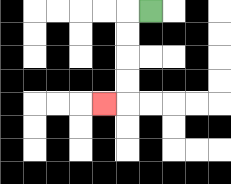{'start': '[6, 0]', 'end': '[4, 4]', 'path_directions': 'L,D,D,D,D,L', 'path_coordinates': '[[6, 0], [5, 0], [5, 1], [5, 2], [5, 3], [5, 4], [4, 4]]'}